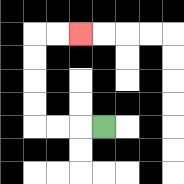{'start': '[4, 5]', 'end': '[3, 1]', 'path_directions': 'L,L,L,U,U,U,U,R,R', 'path_coordinates': '[[4, 5], [3, 5], [2, 5], [1, 5], [1, 4], [1, 3], [1, 2], [1, 1], [2, 1], [3, 1]]'}